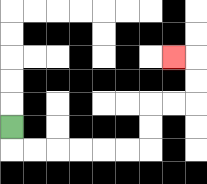{'start': '[0, 5]', 'end': '[7, 2]', 'path_directions': 'D,R,R,R,R,R,R,U,U,R,R,U,U,L', 'path_coordinates': '[[0, 5], [0, 6], [1, 6], [2, 6], [3, 6], [4, 6], [5, 6], [6, 6], [6, 5], [6, 4], [7, 4], [8, 4], [8, 3], [8, 2], [7, 2]]'}